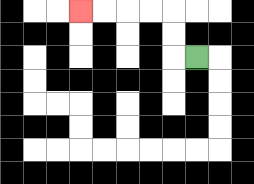{'start': '[8, 2]', 'end': '[3, 0]', 'path_directions': 'L,U,U,L,L,L,L', 'path_coordinates': '[[8, 2], [7, 2], [7, 1], [7, 0], [6, 0], [5, 0], [4, 0], [3, 0]]'}